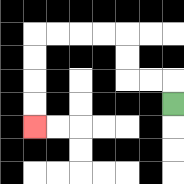{'start': '[7, 4]', 'end': '[1, 5]', 'path_directions': 'U,L,L,U,U,L,L,L,L,D,D,D,D', 'path_coordinates': '[[7, 4], [7, 3], [6, 3], [5, 3], [5, 2], [5, 1], [4, 1], [3, 1], [2, 1], [1, 1], [1, 2], [1, 3], [1, 4], [1, 5]]'}